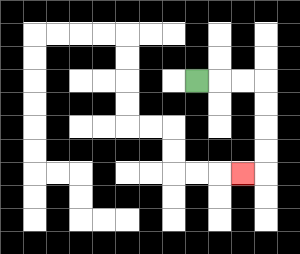{'start': '[8, 3]', 'end': '[10, 7]', 'path_directions': 'R,R,R,D,D,D,D,L', 'path_coordinates': '[[8, 3], [9, 3], [10, 3], [11, 3], [11, 4], [11, 5], [11, 6], [11, 7], [10, 7]]'}